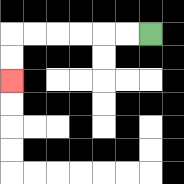{'start': '[6, 1]', 'end': '[0, 3]', 'path_directions': 'L,L,L,L,L,L,D,D', 'path_coordinates': '[[6, 1], [5, 1], [4, 1], [3, 1], [2, 1], [1, 1], [0, 1], [0, 2], [0, 3]]'}